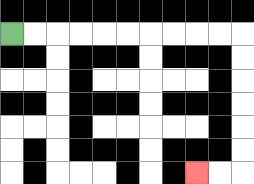{'start': '[0, 1]', 'end': '[8, 7]', 'path_directions': 'R,R,R,R,R,R,R,R,R,R,D,D,D,D,D,D,L,L', 'path_coordinates': '[[0, 1], [1, 1], [2, 1], [3, 1], [4, 1], [5, 1], [6, 1], [7, 1], [8, 1], [9, 1], [10, 1], [10, 2], [10, 3], [10, 4], [10, 5], [10, 6], [10, 7], [9, 7], [8, 7]]'}